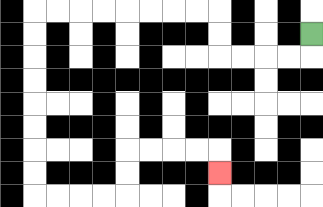{'start': '[13, 1]', 'end': '[9, 7]', 'path_directions': 'D,L,L,L,L,U,U,L,L,L,L,L,L,L,L,D,D,D,D,D,D,D,D,R,R,R,R,U,U,R,R,R,R,D', 'path_coordinates': '[[13, 1], [13, 2], [12, 2], [11, 2], [10, 2], [9, 2], [9, 1], [9, 0], [8, 0], [7, 0], [6, 0], [5, 0], [4, 0], [3, 0], [2, 0], [1, 0], [1, 1], [1, 2], [1, 3], [1, 4], [1, 5], [1, 6], [1, 7], [1, 8], [2, 8], [3, 8], [4, 8], [5, 8], [5, 7], [5, 6], [6, 6], [7, 6], [8, 6], [9, 6], [9, 7]]'}